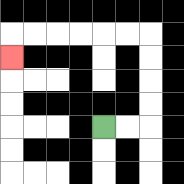{'start': '[4, 5]', 'end': '[0, 2]', 'path_directions': 'R,R,U,U,U,U,L,L,L,L,L,L,D', 'path_coordinates': '[[4, 5], [5, 5], [6, 5], [6, 4], [6, 3], [6, 2], [6, 1], [5, 1], [4, 1], [3, 1], [2, 1], [1, 1], [0, 1], [0, 2]]'}